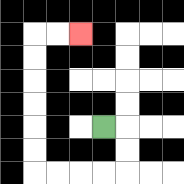{'start': '[4, 5]', 'end': '[3, 1]', 'path_directions': 'R,D,D,L,L,L,L,U,U,U,U,U,U,R,R', 'path_coordinates': '[[4, 5], [5, 5], [5, 6], [5, 7], [4, 7], [3, 7], [2, 7], [1, 7], [1, 6], [1, 5], [1, 4], [1, 3], [1, 2], [1, 1], [2, 1], [3, 1]]'}